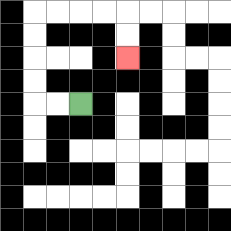{'start': '[3, 4]', 'end': '[5, 2]', 'path_directions': 'L,L,U,U,U,U,R,R,R,R,D,D', 'path_coordinates': '[[3, 4], [2, 4], [1, 4], [1, 3], [1, 2], [1, 1], [1, 0], [2, 0], [3, 0], [4, 0], [5, 0], [5, 1], [5, 2]]'}